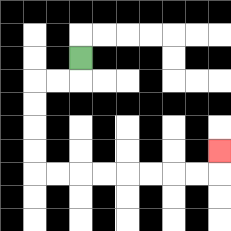{'start': '[3, 2]', 'end': '[9, 6]', 'path_directions': 'D,L,L,D,D,D,D,R,R,R,R,R,R,R,R,U', 'path_coordinates': '[[3, 2], [3, 3], [2, 3], [1, 3], [1, 4], [1, 5], [1, 6], [1, 7], [2, 7], [3, 7], [4, 7], [5, 7], [6, 7], [7, 7], [8, 7], [9, 7], [9, 6]]'}